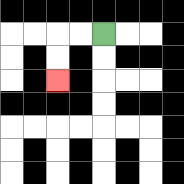{'start': '[4, 1]', 'end': '[2, 3]', 'path_directions': 'L,L,D,D', 'path_coordinates': '[[4, 1], [3, 1], [2, 1], [2, 2], [2, 3]]'}